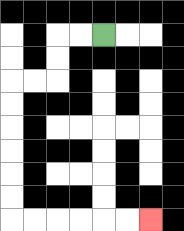{'start': '[4, 1]', 'end': '[6, 9]', 'path_directions': 'L,L,D,D,L,L,D,D,D,D,D,D,R,R,R,R,R,R', 'path_coordinates': '[[4, 1], [3, 1], [2, 1], [2, 2], [2, 3], [1, 3], [0, 3], [0, 4], [0, 5], [0, 6], [0, 7], [0, 8], [0, 9], [1, 9], [2, 9], [3, 9], [4, 9], [5, 9], [6, 9]]'}